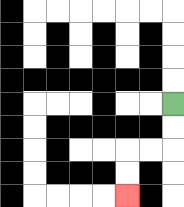{'start': '[7, 4]', 'end': '[5, 8]', 'path_directions': 'D,D,L,L,D,D', 'path_coordinates': '[[7, 4], [7, 5], [7, 6], [6, 6], [5, 6], [5, 7], [5, 8]]'}